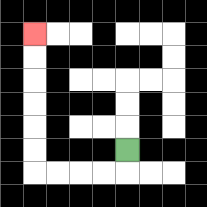{'start': '[5, 6]', 'end': '[1, 1]', 'path_directions': 'D,L,L,L,L,U,U,U,U,U,U', 'path_coordinates': '[[5, 6], [5, 7], [4, 7], [3, 7], [2, 7], [1, 7], [1, 6], [1, 5], [1, 4], [1, 3], [1, 2], [1, 1]]'}